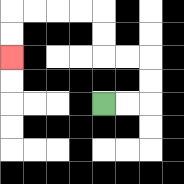{'start': '[4, 4]', 'end': '[0, 2]', 'path_directions': 'R,R,U,U,L,L,U,U,L,L,L,L,D,D', 'path_coordinates': '[[4, 4], [5, 4], [6, 4], [6, 3], [6, 2], [5, 2], [4, 2], [4, 1], [4, 0], [3, 0], [2, 0], [1, 0], [0, 0], [0, 1], [0, 2]]'}